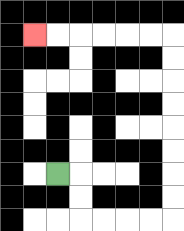{'start': '[2, 7]', 'end': '[1, 1]', 'path_directions': 'R,D,D,R,R,R,R,U,U,U,U,U,U,U,U,L,L,L,L,L,L', 'path_coordinates': '[[2, 7], [3, 7], [3, 8], [3, 9], [4, 9], [5, 9], [6, 9], [7, 9], [7, 8], [7, 7], [7, 6], [7, 5], [7, 4], [7, 3], [7, 2], [7, 1], [6, 1], [5, 1], [4, 1], [3, 1], [2, 1], [1, 1]]'}